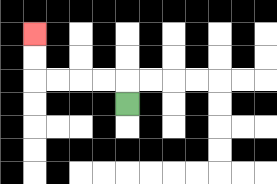{'start': '[5, 4]', 'end': '[1, 1]', 'path_directions': 'U,L,L,L,L,U,U', 'path_coordinates': '[[5, 4], [5, 3], [4, 3], [3, 3], [2, 3], [1, 3], [1, 2], [1, 1]]'}